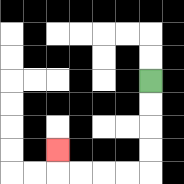{'start': '[6, 3]', 'end': '[2, 6]', 'path_directions': 'D,D,D,D,L,L,L,L,U', 'path_coordinates': '[[6, 3], [6, 4], [6, 5], [6, 6], [6, 7], [5, 7], [4, 7], [3, 7], [2, 7], [2, 6]]'}